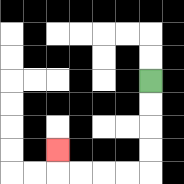{'start': '[6, 3]', 'end': '[2, 6]', 'path_directions': 'D,D,D,D,L,L,L,L,U', 'path_coordinates': '[[6, 3], [6, 4], [6, 5], [6, 6], [6, 7], [5, 7], [4, 7], [3, 7], [2, 7], [2, 6]]'}